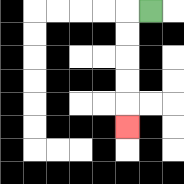{'start': '[6, 0]', 'end': '[5, 5]', 'path_directions': 'L,D,D,D,D,D', 'path_coordinates': '[[6, 0], [5, 0], [5, 1], [5, 2], [5, 3], [5, 4], [5, 5]]'}